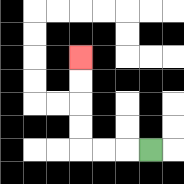{'start': '[6, 6]', 'end': '[3, 2]', 'path_directions': 'L,L,L,U,U,U,U', 'path_coordinates': '[[6, 6], [5, 6], [4, 6], [3, 6], [3, 5], [3, 4], [3, 3], [3, 2]]'}